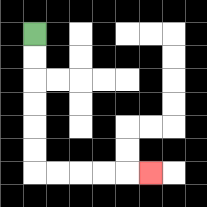{'start': '[1, 1]', 'end': '[6, 7]', 'path_directions': 'D,D,D,D,D,D,R,R,R,R,R', 'path_coordinates': '[[1, 1], [1, 2], [1, 3], [1, 4], [1, 5], [1, 6], [1, 7], [2, 7], [3, 7], [4, 7], [5, 7], [6, 7]]'}